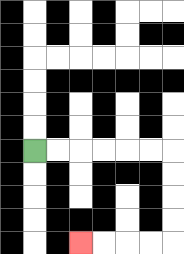{'start': '[1, 6]', 'end': '[3, 10]', 'path_directions': 'R,R,R,R,R,R,D,D,D,D,L,L,L,L', 'path_coordinates': '[[1, 6], [2, 6], [3, 6], [4, 6], [5, 6], [6, 6], [7, 6], [7, 7], [7, 8], [7, 9], [7, 10], [6, 10], [5, 10], [4, 10], [3, 10]]'}